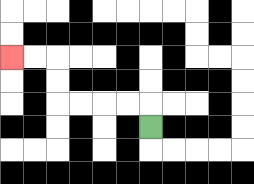{'start': '[6, 5]', 'end': '[0, 2]', 'path_directions': 'U,L,L,L,L,U,U,L,L', 'path_coordinates': '[[6, 5], [6, 4], [5, 4], [4, 4], [3, 4], [2, 4], [2, 3], [2, 2], [1, 2], [0, 2]]'}